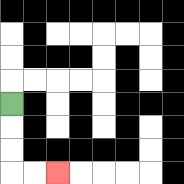{'start': '[0, 4]', 'end': '[2, 7]', 'path_directions': 'D,D,D,R,R', 'path_coordinates': '[[0, 4], [0, 5], [0, 6], [0, 7], [1, 7], [2, 7]]'}